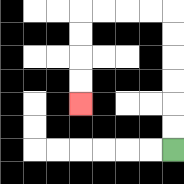{'start': '[7, 6]', 'end': '[3, 4]', 'path_directions': 'U,U,U,U,U,U,L,L,L,L,D,D,D,D', 'path_coordinates': '[[7, 6], [7, 5], [7, 4], [7, 3], [7, 2], [7, 1], [7, 0], [6, 0], [5, 0], [4, 0], [3, 0], [3, 1], [3, 2], [3, 3], [3, 4]]'}